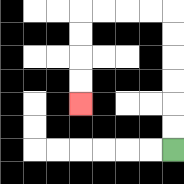{'start': '[7, 6]', 'end': '[3, 4]', 'path_directions': 'U,U,U,U,U,U,L,L,L,L,D,D,D,D', 'path_coordinates': '[[7, 6], [7, 5], [7, 4], [7, 3], [7, 2], [7, 1], [7, 0], [6, 0], [5, 0], [4, 0], [3, 0], [3, 1], [3, 2], [3, 3], [3, 4]]'}